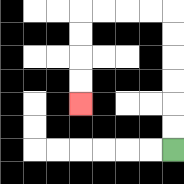{'start': '[7, 6]', 'end': '[3, 4]', 'path_directions': 'U,U,U,U,U,U,L,L,L,L,D,D,D,D', 'path_coordinates': '[[7, 6], [7, 5], [7, 4], [7, 3], [7, 2], [7, 1], [7, 0], [6, 0], [5, 0], [4, 0], [3, 0], [3, 1], [3, 2], [3, 3], [3, 4]]'}